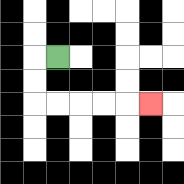{'start': '[2, 2]', 'end': '[6, 4]', 'path_directions': 'L,D,D,R,R,R,R,R', 'path_coordinates': '[[2, 2], [1, 2], [1, 3], [1, 4], [2, 4], [3, 4], [4, 4], [5, 4], [6, 4]]'}